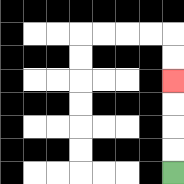{'start': '[7, 7]', 'end': '[7, 3]', 'path_directions': 'U,U,U,U', 'path_coordinates': '[[7, 7], [7, 6], [7, 5], [7, 4], [7, 3]]'}